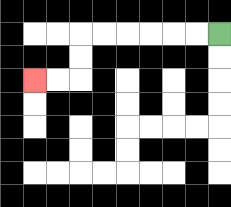{'start': '[9, 1]', 'end': '[1, 3]', 'path_directions': 'L,L,L,L,L,L,D,D,L,L', 'path_coordinates': '[[9, 1], [8, 1], [7, 1], [6, 1], [5, 1], [4, 1], [3, 1], [3, 2], [3, 3], [2, 3], [1, 3]]'}